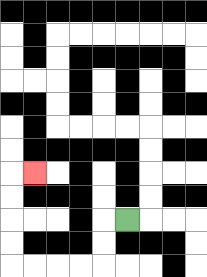{'start': '[5, 9]', 'end': '[1, 7]', 'path_directions': 'L,D,D,L,L,L,L,U,U,U,U,R', 'path_coordinates': '[[5, 9], [4, 9], [4, 10], [4, 11], [3, 11], [2, 11], [1, 11], [0, 11], [0, 10], [0, 9], [0, 8], [0, 7], [1, 7]]'}